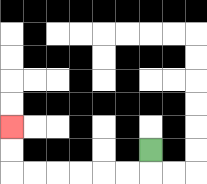{'start': '[6, 6]', 'end': '[0, 5]', 'path_directions': 'D,L,L,L,L,L,L,U,U', 'path_coordinates': '[[6, 6], [6, 7], [5, 7], [4, 7], [3, 7], [2, 7], [1, 7], [0, 7], [0, 6], [0, 5]]'}